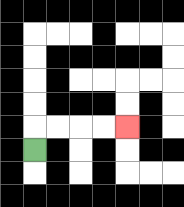{'start': '[1, 6]', 'end': '[5, 5]', 'path_directions': 'U,R,R,R,R', 'path_coordinates': '[[1, 6], [1, 5], [2, 5], [3, 5], [4, 5], [5, 5]]'}